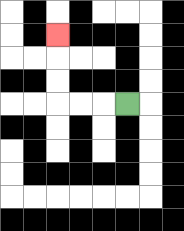{'start': '[5, 4]', 'end': '[2, 1]', 'path_directions': 'L,L,L,U,U,U', 'path_coordinates': '[[5, 4], [4, 4], [3, 4], [2, 4], [2, 3], [2, 2], [2, 1]]'}